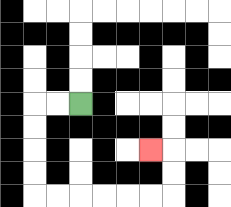{'start': '[3, 4]', 'end': '[6, 6]', 'path_directions': 'L,L,D,D,D,D,R,R,R,R,R,R,U,U,L', 'path_coordinates': '[[3, 4], [2, 4], [1, 4], [1, 5], [1, 6], [1, 7], [1, 8], [2, 8], [3, 8], [4, 8], [5, 8], [6, 8], [7, 8], [7, 7], [7, 6], [6, 6]]'}